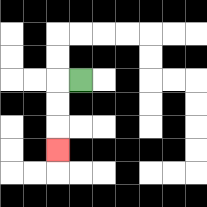{'start': '[3, 3]', 'end': '[2, 6]', 'path_directions': 'L,D,D,D', 'path_coordinates': '[[3, 3], [2, 3], [2, 4], [2, 5], [2, 6]]'}